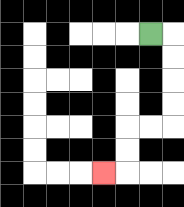{'start': '[6, 1]', 'end': '[4, 7]', 'path_directions': 'R,D,D,D,D,L,L,D,D,L', 'path_coordinates': '[[6, 1], [7, 1], [7, 2], [7, 3], [7, 4], [7, 5], [6, 5], [5, 5], [5, 6], [5, 7], [4, 7]]'}